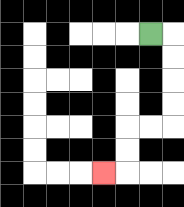{'start': '[6, 1]', 'end': '[4, 7]', 'path_directions': 'R,D,D,D,D,L,L,D,D,L', 'path_coordinates': '[[6, 1], [7, 1], [7, 2], [7, 3], [7, 4], [7, 5], [6, 5], [5, 5], [5, 6], [5, 7], [4, 7]]'}